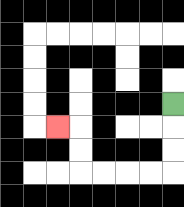{'start': '[7, 4]', 'end': '[2, 5]', 'path_directions': 'D,D,D,L,L,L,L,U,U,L', 'path_coordinates': '[[7, 4], [7, 5], [7, 6], [7, 7], [6, 7], [5, 7], [4, 7], [3, 7], [3, 6], [3, 5], [2, 5]]'}